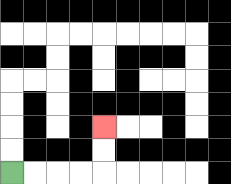{'start': '[0, 7]', 'end': '[4, 5]', 'path_directions': 'R,R,R,R,U,U', 'path_coordinates': '[[0, 7], [1, 7], [2, 7], [3, 7], [4, 7], [4, 6], [4, 5]]'}